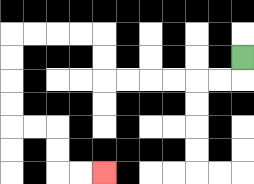{'start': '[10, 2]', 'end': '[4, 7]', 'path_directions': 'D,L,L,L,L,L,L,U,U,L,L,L,L,D,D,D,D,R,R,D,D,R,R', 'path_coordinates': '[[10, 2], [10, 3], [9, 3], [8, 3], [7, 3], [6, 3], [5, 3], [4, 3], [4, 2], [4, 1], [3, 1], [2, 1], [1, 1], [0, 1], [0, 2], [0, 3], [0, 4], [0, 5], [1, 5], [2, 5], [2, 6], [2, 7], [3, 7], [4, 7]]'}